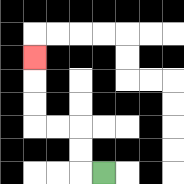{'start': '[4, 7]', 'end': '[1, 2]', 'path_directions': 'L,U,U,L,L,U,U,U', 'path_coordinates': '[[4, 7], [3, 7], [3, 6], [3, 5], [2, 5], [1, 5], [1, 4], [1, 3], [1, 2]]'}